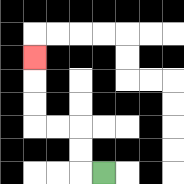{'start': '[4, 7]', 'end': '[1, 2]', 'path_directions': 'L,U,U,L,L,U,U,U', 'path_coordinates': '[[4, 7], [3, 7], [3, 6], [3, 5], [2, 5], [1, 5], [1, 4], [1, 3], [1, 2]]'}